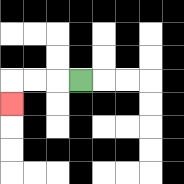{'start': '[3, 3]', 'end': '[0, 4]', 'path_directions': 'L,L,L,D', 'path_coordinates': '[[3, 3], [2, 3], [1, 3], [0, 3], [0, 4]]'}